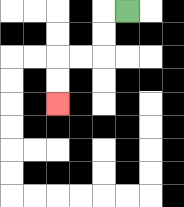{'start': '[5, 0]', 'end': '[2, 4]', 'path_directions': 'L,D,D,L,L,D,D', 'path_coordinates': '[[5, 0], [4, 0], [4, 1], [4, 2], [3, 2], [2, 2], [2, 3], [2, 4]]'}